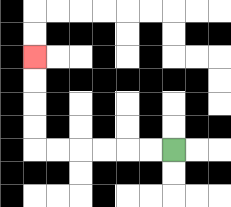{'start': '[7, 6]', 'end': '[1, 2]', 'path_directions': 'L,L,L,L,L,L,U,U,U,U', 'path_coordinates': '[[7, 6], [6, 6], [5, 6], [4, 6], [3, 6], [2, 6], [1, 6], [1, 5], [1, 4], [1, 3], [1, 2]]'}